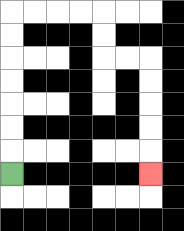{'start': '[0, 7]', 'end': '[6, 7]', 'path_directions': 'U,U,U,U,U,U,U,R,R,R,R,D,D,R,R,D,D,D,D,D', 'path_coordinates': '[[0, 7], [0, 6], [0, 5], [0, 4], [0, 3], [0, 2], [0, 1], [0, 0], [1, 0], [2, 0], [3, 0], [4, 0], [4, 1], [4, 2], [5, 2], [6, 2], [6, 3], [6, 4], [6, 5], [6, 6], [6, 7]]'}